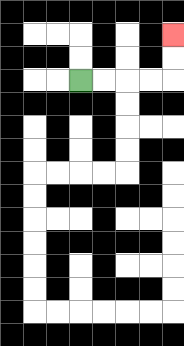{'start': '[3, 3]', 'end': '[7, 1]', 'path_directions': 'R,R,R,R,U,U', 'path_coordinates': '[[3, 3], [4, 3], [5, 3], [6, 3], [7, 3], [7, 2], [7, 1]]'}